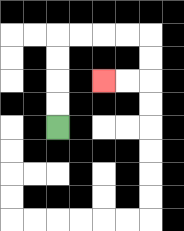{'start': '[2, 5]', 'end': '[4, 3]', 'path_directions': 'U,U,U,U,R,R,R,R,D,D,L,L', 'path_coordinates': '[[2, 5], [2, 4], [2, 3], [2, 2], [2, 1], [3, 1], [4, 1], [5, 1], [6, 1], [6, 2], [6, 3], [5, 3], [4, 3]]'}